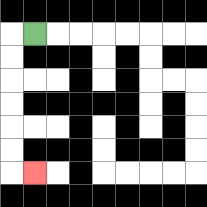{'start': '[1, 1]', 'end': '[1, 7]', 'path_directions': 'L,D,D,D,D,D,D,R', 'path_coordinates': '[[1, 1], [0, 1], [0, 2], [0, 3], [0, 4], [0, 5], [0, 6], [0, 7], [1, 7]]'}